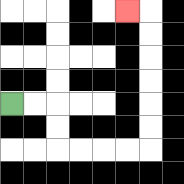{'start': '[0, 4]', 'end': '[5, 0]', 'path_directions': 'R,R,D,D,R,R,R,R,U,U,U,U,U,U,L', 'path_coordinates': '[[0, 4], [1, 4], [2, 4], [2, 5], [2, 6], [3, 6], [4, 6], [5, 6], [6, 6], [6, 5], [6, 4], [6, 3], [6, 2], [6, 1], [6, 0], [5, 0]]'}